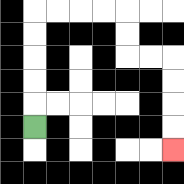{'start': '[1, 5]', 'end': '[7, 6]', 'path_directions': 'U,U,U,U,U,R,R,R,R,D,D,R,R,D,D,D,D', 'path_coordinates': '[[1, 5], [1, 4], [1, 3], [1, 2], [1, 1], [1, 0], [2, 0], [3, 0], [4, 0], [5, 0], [5, 1], [5, 2], [6, 2], [7, 2], [7, 3], [7, 4], [7, 5], [7, 6]]'}